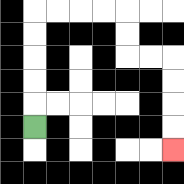{'start': '[1, 5]', 'end': '[7, 6]', 'path_directions': 'U,U,U,U,U,R,R,R,R,D,D,R,R,D,D,D,D', 'path_coordinates': '[[1, 5], [1, 4], [1, 3], [1, 2], [1, 1], [1, 0], [2, 0], [3, 0], [4, 0], [5, 0], [5, 1], [5, 2], [6, 2], [7, 2], [7, 3], [7, 4], [7, 5], [7, 6]]'}